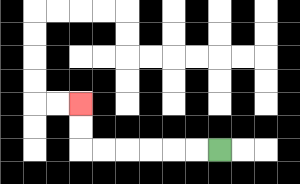{'start': '[9, 6]', 'end': '[3, 4]', 'path_directions': 'L,L,L,L,L,L,U,U', 'path_coordinates': '[[9, 6], [8, 6], [7, 6], [6, 6], [5, 6], [4, 6], [3, 6], [3, 5], [3, 4]]'}